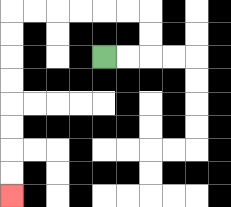{'start': '[4, 2]', 'end': '[0, 8]', 'path_directions': 'R,R,U,U,L,L,L,L,L,L,D,D,D,D,D,D,D,D', 'path_coordinates': '[[4, 2], [5, 2], [6, 2], [6, 1], [6, 0], [5, 0], [4, 0], [3, 0], [2, 0], [1, 0], [0, 0], [0, 1], [0, 2], [0, 3], [0, 4], [0, 5], [0, 6], [0, 7], [0, 8]]'}